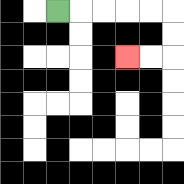{'start': '[2, 0]', 'end': '[5, 2]', 'path_directions': 'R,R,R,R,R,D,D,L,L', 'path_coordinates': '[[2, 0], [3, 0], [4, 0], [5, 0], [6, 0], [7, 0], [7, 1], [7, 2], [6, 2], [5, 2]]'}